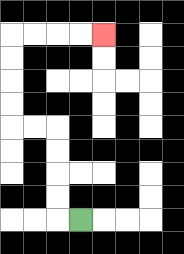{'start': '[3, 9]', 'end': '[4, 1]', 'path_directions': 'L,U,U,U,U,L,L,U,U,U,U,R,R,R,R', 'path_coordinates': '[[3, 9], [2, 9], [2, 8], [2, 7], [2, 6], [2, 5], [1, 5], [0, 5], [0, 4], [0, 3], [0, 2], [0, 1], [1, 1], [2, 1], [3, 1], [4, 1]]'}